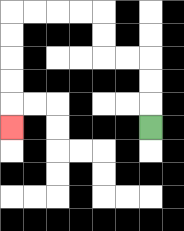{'start': '[6, 5]', 'end': '[0, 5]', 'path_directions': 'U,U,U,L,L,U,U,L,L,L,L,D,D,D,D,D', 'path_coordinates': '[[6, 5], [6, 4], [6, 3], [6, 2], [5, 2], [4, 2], [4, 1], [4, 0], [3, 0], [2, 0], [1, 0], [0, 0], [0, 1], [0, 2], [0, 3], [0, 4], [0, 5]]'}